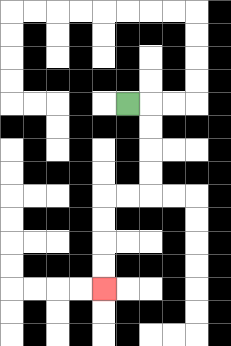{'start': '[5, 4]', 'end': '[4, 12]', 'path_directions': 'R,D,D,D,D,L,L,D,D,D,D', 'path_coordinates': '[[5, 4], [6, 4], [6, 5], [6, 6], [6, 7], [6, 8], [5, 8], [4, 8], [4, 9], [4, 10], [4, 11], [4, 12]]'}